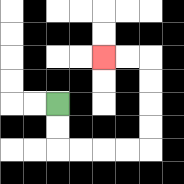{'start': '[2, 4]', 'end': '[4, 2]', 'path_directions': 'D,D,R,R,R,R,U,U,U,U,L,L', 'path_coordinates': '[[2, 4], [2, 5], [2, 6], [3, 6], [4, 6], [5, 6], [6, 6], [6, 5], [6, 4], [6, 3], [6, 2], [5, 2], [4, 2]]'}